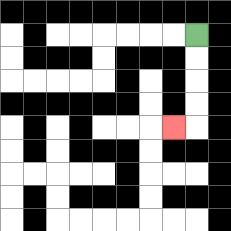{'start': '[8, 1]', 'end': '[7, 5]', 'path_directions': 'D,D,D,D,L', 'path_coordinates': '[[8, 1], [8, 2], [8, 3], [8, 4], [8, 5], [7, 5]]'}